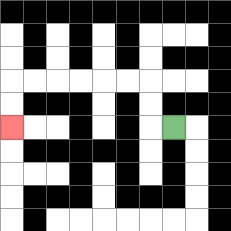{'start': '[7, 5]', 'end': '[0, 5]', 'path_directions': 'L,U,U,L,L,L,L,L,L,D,D', 'path_coordinates': '[[7, 5], [6, 5], [6, 4], [6, 3], [5, 3], [4, 3], [3, 3], [2, 3], [1, 3], [0, 3], [0, 4], [0, 5]]'}